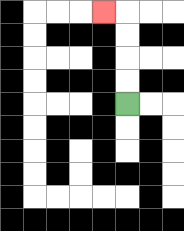{'start': '[5, 4]', 'end': '[4, 0]', 'path_directions': 'U,U,U,U,L', 'path_coordinates': '[[5, 4], [5, 3], [5, 2], [5, 1], [5, 0], [4, 0]]'}